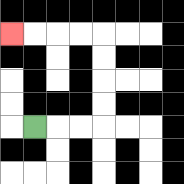{'start': '[1, 5]', 'end': '[0, 1]', 'path_directions': 'R,R,R,U,U,U,U,L,L,L,L', 'path_coordinates': '[[1, 5], [2, 5], [3, 5], [4, 5], [4, 4], [4, 3], [4, 2], [4, 1], [3, 1], [2, 1], [1, 1], [0, 1]]'}